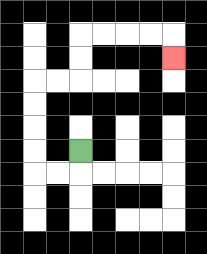{'start': '[3, 6]', 'end': '[7, 2]', 'path_directions': 'D,L,L,U,U,U,U,R,R,U,U,R,R,R,R,D', 'path_coordinates': '[[3, 6], [3, 7], [2, 7], [1, 7], [1, 6], [1, 5], [1, 4], [1, 3], [2, 3], [3, 3], [3, 2], [3, 1], [4, 1], [5, 1], [6, 1], [7, 1], [7, 2]]'}